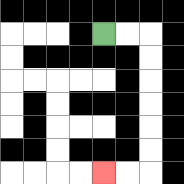{'start': '[4, 1]', 'end': '[4, 7]', 'path_directions': 'R,R,D,D,D,D,D,D,L,L', 'path_coordinates': '[[4, 1], [5, 1], [6, 1], [6, 2], [6, 3], [6, 4], [6, 5], [6, 6], [6, 7], [5, 7], [4, 7]]'}